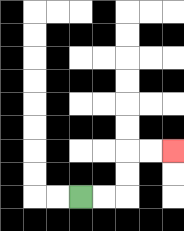{'start': '[3, 8]', 'end': '[7, 6]', 'path_directions': 'R,R,U,U,R,R', 'path_coordinates': '[[3, 8], [4, 8], [5, 8], [5, 7], [5, 6], [6, 6], [7, 6]]'}